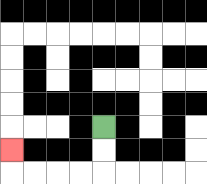{'start': '[4, 5]', 'end': '[0, 6]', 'path_directions': 'D,D,L,L,L,L,U', 'path_coordinates': '[[4, 5], [4, 6], [4, 7], [3, 7], [2, 7], [1, 7], [0, 7], [0, 6]]'}